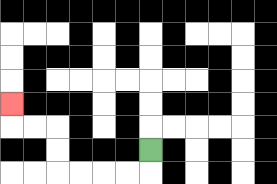{'start': '[6, 6]', 'end': '[0, 4]', 'path_directions': 'D,L,L,L,L,U,U,L,L,U', 'path_coordinates': '[[6, 6], [6, 7], [5, 7], [4, 7], [3, 7], [2, 7], [2, 6], [2, 5], [1, 5], [0, 5], [0, 4]]'}